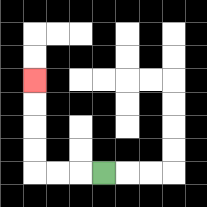{'start': '[4, 7]', 'end': '[1, 3]', 'path_directions': 'L,L,L,U,U,U,U', 'path_coordinates': '[[4, 7], [3, 7], [2, 7], [1, 7], [1, 6], [1, 5], [1, 4], [1, 3]]'}